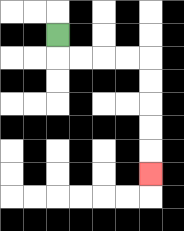{'start': '[2, 1]', 'end': '[6, 7]', 'path_directions': 'D,R,R,R,R,D,D,D,D,D', 'path_coordinates': '[[2, 1], [2, 2], [3, 2], [4, 2], [5, 2], [6, 2], [6, 3], [6, 4], [6, 5], [6, 6], [6, 7]]'}